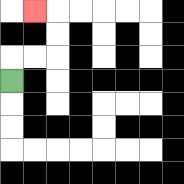{'start': '[0, 3]', 'end': '[1, 0]', 'path_directions': 'U,R,R,U,U,L', 'path_coordinates': '[[0, 3], [0, 2], [1, 2], [2, 2], [2, 1], [2, 0], [1, 0]]'}